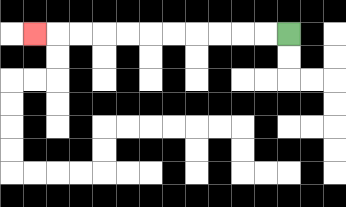{'start': '[12, 1]', 'end': '[1, 1]', 'path_directions': 'L,L,L,L,L,L,L,L,L,L,L', 'path_coordinates': '[[12, 1], [11, 1], [10, 1], [9, 1], [8, 1], [7, 1], [6, 1], [5, 1], [4, 1], [3, 1], [2, 1], [1, 1]]'}